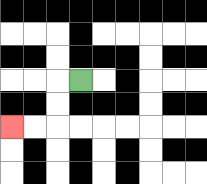{'start': '[3, 3]', 'end': '[0, 5]', 'path_directions': 'L,D,D,L,L', 'path_coordinates': '[[3, 3], [2, 3], [2, 4], [2, 5], [1, 5], [0, 5]]'}